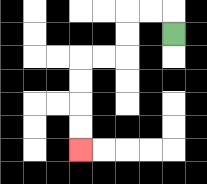{'start': '[7, 1]', 'end': '[3, 6]', 'path_directions': 'U,L,L,D,D,L,L,D,D,D,D', 'path_coordinates': '[[7, 1], [7, 0], [6, 0], [5, 0], [5, 1], [5, 2], [4, 2], [3, 2], [3, 3], [3, 4], [3, 5], [3, 6]]'}